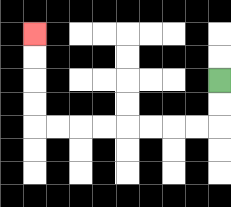{'start': '[9, 3]', 'end': '[1, 1]', 'path_directions': 'D,D,L,L,L,L,L,L,L,L,U,U,U,U', 'path_coordinates': '[[9, 3], [9, 4], [9, 5], [8, 5], [7, 5], [6, 5], [5, 5], [4, 5], [3, 5], [2, 5], [1, 5], [1, 4], [1, 3], [1, 2], [1, 1]]'}